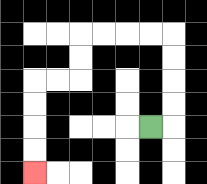{'start': '[6, 5]', 'end': '[1, 7]', 'path_directions': 'R,U,U,U,U,L,L,L,L,D,D,L,L,D,D,D,D', 'path_coordinates': '[[6, 5], [7, 5], [7, 4], [7, 3], [7, 2], [7, 1], [6, 1], [5, 1], [4, 1], [3, 1], [3, 2], [3, 3], [2, 3], [1, 3], [1, 4], [1, 5], [1, 6], [1, 7]]'}